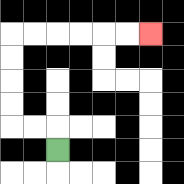{'start': '[2, 6]', 'end': '[6, 1]', 'path_directions': 'U,L,L,U,U,U,U,R,R,R,R,R,R', 'path_coordinates': '[[2, 6], [2, 5], [1, 5], [0, 5], [0, 4], [0, 3], [0, 2], [0, 1], [1, 1], [2, 1], [3, 1], [4, 1], [5, 1], [6, 1]]'}